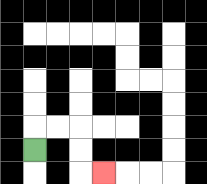{'start': '[1, 6]', 'end': '[4, 7]', 'path_directions': 'U,R,R,D,D,R', 'path_coordinates': '[[1, 6], [1, 5], [2, 5], [3, 5], [3, 6], [3, 7], [4, 7]]'}